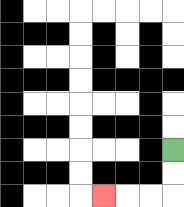{'start': '[7, 6]', 'end': '[4, 8]', 'path_directions': 'D,D,L,L,L', 'path_coordinates': '[[7, 6], [7, 7], [7, 8], [6, 8], [5, 8], [4, 8]]'}